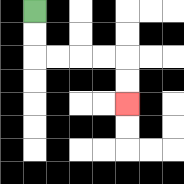{'start': '[1, 0]', 'end': '[5, 4]', 'path_directions': 'D,D,R,R,R,R,D,D', 'path_coordinates': '[[1, 0], [1, 1], [1, 2], [2, 2], [3, 2], [4, 2], [5, 2], [5, 3], [5, 4]]'}